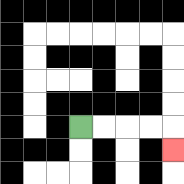{'start': '[3, 5]', 'end': '[7, 6]', 'path_directions': 'R,R,R,R,D', 'path_coordinates': '[[3, 5], [4, 5], [5, 5], [6, 5], [7, 5], [7, 6]]'}